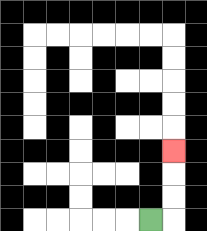{'start': '[6, 9]', 'end': '[7, 6]', 'path_directions': 'R,U,U,U', 'path_coordinates': '[[6, 9], [7, 9], [7, 8], [7, 7], [7, 6]]'}